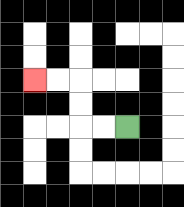{'start': '[5, 5]', 'end': '[1, 3]', 'path_directions': 'L,L,U,U,L,L', 'path_coordinates': '[[5, 5], [4, 5], [3, 5], [3, 4], [3, 3], [2, 3], [1, 3]]'}